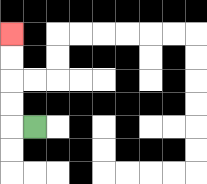{'start': '[1, 5]', 'end': '[0, 1]', 'path_directions': 'L,U,U,U,U', 'path_coordinates': '[[1, 5], [0, 5], [0, 4], [0, 3], [0, 2], [0, 1]]'}